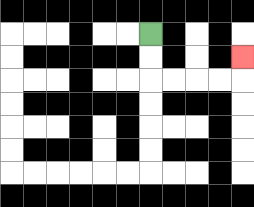{'start': '[6, 1]', 'end': '[10, 2]', 'path_directions': 'D,D,R,R,R,R,U', 'path_coordinates': '[[6, 1], [6, 2], [6, 3], [7, 3], [8, 3], [9, 3], [10, 3], [10, 2]]'}